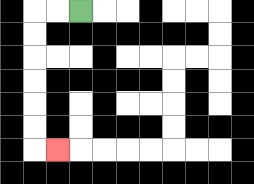{'start': '[3, 0]', 'end': '[2, 6]', 'path_directions': 'L,L,D,D,D,D,D,D,R', 'path_coordinates': '[[3, 0], [2, 0], [1, 0], [1, 1], [1, 2], [1, 3], [1, 4], [1, 5], [1, 6], [2, 6]]'}